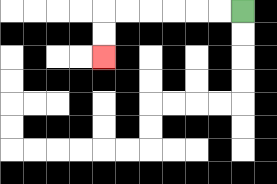{'start': '[10, 0]', 'end': '[4, 2]', 'path_directions': 'L,L,L,L,L,L,D,D', 'path_coordinates': '[[10, 0], [9, 0], [8, 0], [7, 0], [6, 0], [5, 0], [4, 0], [4, 1], [4, 2]]'}